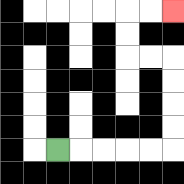{'start': '[2, 6]', 'end': '[7, 0]', 'path_directions': 'R,R,R,R,R,U,U,U,U,L,L,U,U,R,R', 'path_coordinates': '[[2, 6], [3, 6], [4, 6], [5, 6], [6, 6], [7, 6], [7, 5], [7, 4], [7, 3], [7, 2], [6, 2], [5, 2], [5, 1], [5, 0], [6, 0], [7, 0]]'}